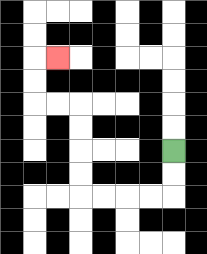{'start': '[7, 6]', 'end': '[2, 2]', 'path_directions': 'D,D,L,L,L,L,U,U,U,U,L,L,U,U,R', 'path_coordinates': '[[7, 6], [7, 7], [7, 8], [6, 8], [5, 8], [4, 8], [3, 8], [3, 7], [3, 6], [3, 5], [3, 4], [2, 4], [1, 4], [1, 3], [1, 2], [2, 2]]'}